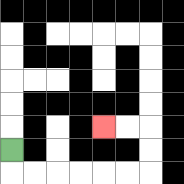{'start': '[0, 6]', 'end': '[4, 5]', 'path_directions': 'D,R,R,R,R,R,R,U,U,L,L', 'path_coordinates': '[[0, 6], [0, 7], [1, 7], [2, 7], [3, 7], [4, 7], [5, 7], [6, 7], [6, 6], [6, 5], [5, 5], [4, 5]]'}